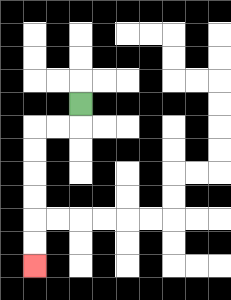{'start': '[3, 4]', 'end': '[1, 11]', 'path_directions': 'D,L,L,D,D,D,D,D,D', 'path_coordinates': '[[3, 4], [3, 5], [2, 5], [1, 5], [1, 6], [1, 7], [1, 8], [1, 9], [1, 10], [1, 11]]'}